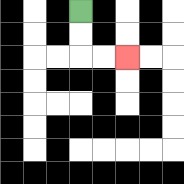{'start': '[3, 0]', 'end': '[5, 2]', 'path_directions': 'D,D,R,R', 'path_coordinates': '[[3, 0], [3, 1], [3, 2], [4, 2], [5, 2]]'}